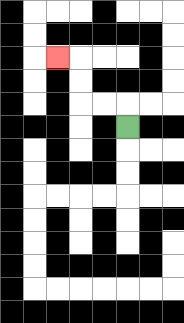{'start': '[5, 5]', 'end': '[2, 2]', 'path_directions': 'U,L,L,U,U,L', 'path_coordinates': '[[5, 5], [5, 4], [4, 4], [3, 4], [3, 3], [3, 2], [2, 2]]'}